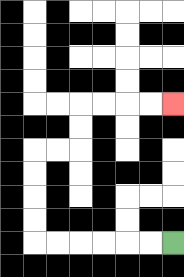{'start': '[7, 10]', 'end': '[7, 4]', 'path_directions': 'L,L,L,L,L,L,U,U,U,U,R,R,U,U,R,R,R,R', 'path_coordinates': '[[7, 10], [6, 10], [5, 10], [4, 10], [3, 10], [2, 10], [1, 10], [1, 9], [1, 8], [1, 7], [1, 6], [2, 6], [3, 6], [3, 5], [3, 4], [4, 4], [5, 4], [6, 4], [7, 4]]'}